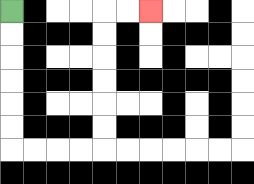{'start': '[0, 0]', 'end': '[6, 0]', 'path_directions': 'D,D,D,D,D,D,R,R,R,R,U,U,U,U,U,U,R,R', 'path_coordinates': '[[0, 0], [0, 1], [0, 2], [0, 3], [0, 4], [0, 5], [0, 6], [1, 6], [2, 6], [3, 6], [4, 6], [4, 5], [4, 4], [4, 3], [4, 2], [4, 1], [4, 0], [5, 0], [6, 0]]'}